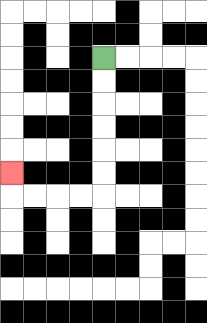{'start': '[4, 2]', 'end': '[0, 7]', 'path_directions': 'D,D,D,D,D,D,L,L,L,L,U', 'path_coordinates': '[[4, 2], [4, 3], [4, 4], [4, 5], [4, 6], [4, 7], [4, 8], [3, 8], [2, 8], [1, 8], [0, 8], [0, 7]]'}